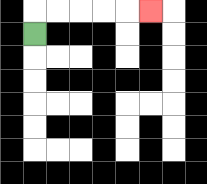{'start': '[1, 1]', 'end': '[6, 0]', 'path_directions': 'U,R,R,R,R,R', 'path_coordinates': '[[1, 1], [1, 0], [2, 0], [3, 0], [4, 0], [5, 0], [6, 0]]'}